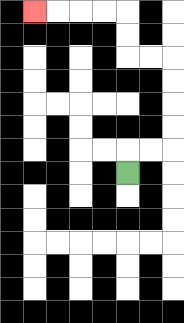{'start': '[5, 7]', 'end': '[1, 0]', 'path_directions': 'U,R,R,U,U,U,U,L,L,U,U,L,L,L,L', 'path_coordinates': '[[5, 7], [5, 6], [6, 6], [7, 6], [7, 5], [7, 4], [7, 3], [7, 2], [6, 2], [5, 2], [5, 1], [5, 0], [4, 0], [3, 0], [2, 0], [1, 0]]'}